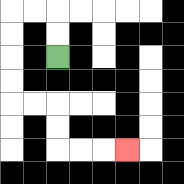{'start': '[2, 2]', 'end': '[5, 6]', 'path_directions': 'U,U,L,L,D,D,D,D,R,R,D,D,R,R,R', 'path_coordinates': '[[2, 2], [2, 1], [2, 0], [1, 0], [0, 0], [0, 1], [0, 2], [0, 3], [0, 4], [1, 4], [2, 4], [2, 5], [2, 6], [3, 6], [4, 6], [5, 6]]'}